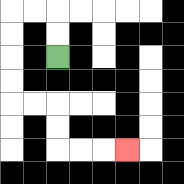{'start': '[2, 2]', 'end': '[5, 6]', 'path_directions': 'U,U,L,L,D,D,D,D,R,R,D,D,R,R,R', 'path_coordinates': '[[2, 2], [2, 1], [2, 0], [1, 0], [0, 0], [0, 1], [0, 2], [0, 3], [0, 4], [1, 4], [2, 4], [2, 5], [2, 6], [3, 6], [4, 6], [5, 6]]'}